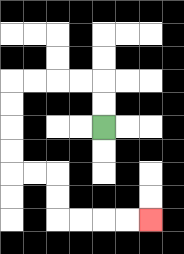{'start': '[4, 5]', 'end': '[6, 9]', 'path_directions': 'U,U,L,L,L,L,D,D,D,D,R,R,D,D,R,R,R,R', 'path_coordinates': '[[4, 5], [4, 4], [4, 3], [3, 3], [2, 3], [1, 3], [0, 3], [0, 4], [0, 5], [0, 6], [0, 7], [1, 7], [2, 7], [2, 8], [2, 9], [3, 9], [4, 9], [5, 9], [6, 9]]'}